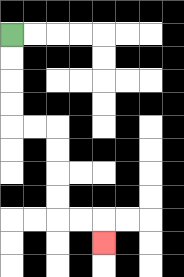{'start': '[0, 1]', 'end': '[4, 10]', 'path_directions': 'D,D,D,D,R,R,D,D,D,D,R,R,D', 'path_coordinates': '[[0, 1], [0, 2], [0, 3], [0, 4], [0, 5], [1, 5], [2, 5], [2, 6], [2, 7], [2, 8], [2, 9], [3, 9], [4, 9], [4, 10]]'}